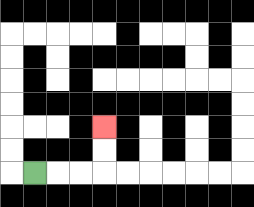{'start': '[1, 7]', 'end': '[4, 5]', 'path_directions': 'R,R,R,U,U', 'path_coordinates': '[[1, 7], [2, 7], [3, 7], [4, 7], [4, 6], [4, 5]]'}